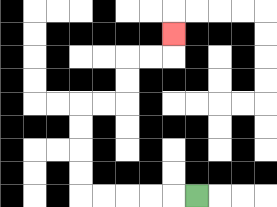{'start': '[8, 8]', 'end': '[7, 1]', 'path_directions': 'L,L,L,L,L,U,U,U,U,R,R,U,U,R,R,U', 'path_coordinates': '[[8, 8], [7, 8], [6, 8], [5, 8], [4, 8], [3, 8], [3, 7], [3, 6], [3, 5], [3, 4], [4, 4], [5, 4], [5, 3], [5, 2], [6, 2], [7, 2], [7, 1]]'}